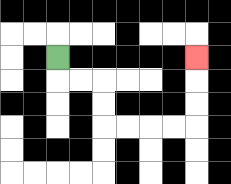{'start': '[2, 2]', 'end': '[8, 2]', 'path_directions': 'D,R,R,D,D,R,R,R,R,U,U,U', 'path_coordinates': '[[2, 2], [2, 3], [3, 3], [4, 3], [4, 4], [4, 5], [5, 5], [6, 5], [7, 5], [8, 5], [8, 4], [8, 3], [8, 2]]'}